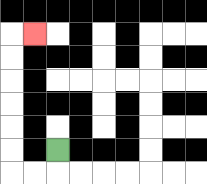{'start': '[2, 6]', 'end': '[1, 1]', 'path_directions': 'D,L,L,U,U,U,U,U,U,R', 'path_coordinates': '[[2, 6], [2, 7], [1, 7], [0, 7], [0, 6], [0, 5], [0, 4], [0, 3], [0, 2], [0, 1], [1, 1]]'}